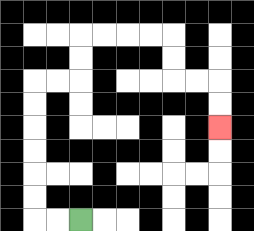{'start': '[3, 9]', 'end': '[9, 5]', 'path_directions': 'L,L,U,U,U,U,U,U,R,R,U,U,R,R,R,R,D,D,R,R,D,D', 'path_coordinates': '[[3, 9], [2, 9], [1, 9], [1, 8], [1, 7], [1, 6], [1, 5], [1, 4], [1, 3], [2, 3], [3, 3], [3, 2], [3, 1], [4, 1], [5, 1], [6, 1], [7, 1], [7, 2], [7, 3], [8, 3], [9, 3], [9, 4], [9, 5]]'}